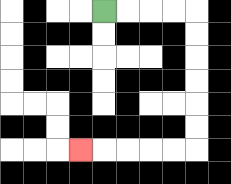{'start': '[4, 0]', 'end': '[3, 6]', 'path_directions': 'R,R,R,R,D,D,D,D,D,D,L,L,L,L,L', 'path_coordinates': '[[4, 0], [5, 0], [6, 0], [7, 0], [8, 0], [8, 1], [8, 2], [8, 3], [8, 4], [8, 5], [8, 6], [7, 6], [6, 6], [5, 6], [4, 6], [3, 6]]'}